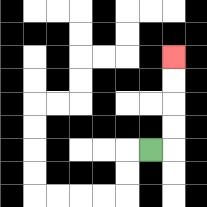{'start': '[6, 6]', 'end': '[7, 2]', 'path_directions': 'R,U,U,U,U', 'path_coordinates': '[[6, 6], [7, 6], [7, 5], [7, 4], [7, 3], [7, 2]]'}